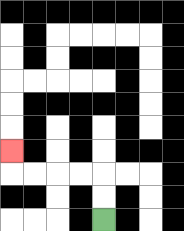{'start': '[4, 9]', 'end': '[0, 6]', 'path_directions': 'U,U,L,L,L,L,U', 'path_coordinates': '[[4, 9], [4, 8], [4, 7], [3, 7], [2, 7], [1, 7], [0, 7], [0, 6]]'}